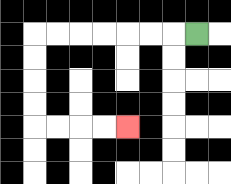{'start': '[8, 1]', 'end': '[5, 5]', 'path_directions': 'L,L,L,L,L,L,L,D,D,D,D,R,R,R,R', 'path_coordinates': '[[8, 1], [7, 1], [6, 1], [5, 1], [4, 1], [3, 1], [2, 1], [1, 1], [1, 2], [1, 3], [1, 4], [1, 5], [2, 5], [3, 5], [4, 5], [5, 5]]'}